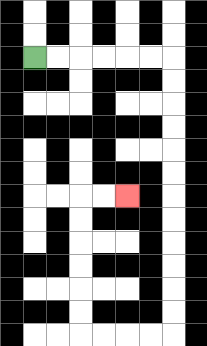{'start': '[1, 2]', 'end': '[5, 8]', 'path_directions': 'R,R,R,R,R,R,D,D,D,D,D,D,D,D,D,D,D,D,L,L,L,L,U,U,U,U,U,U,R,R', 'path_coordinates': '[[1, 2], [2, 2], [3, 2], [4, 2], [5, 2], [6, 2], [7, 2], [7, 3], [7, 4], [7, 5], [7, 6], [7, 7], [7, 8], [7, 9], [7, 10], [7, 11], [7, 12], [7, 13], [7, 14], [6, 14], [5, 14], [4, 14], [3, 14], [3, 13], [3, 12], [3, 11], [3, 10], [3, 9], [3, 8], [4, 8], [5, 8]]'}